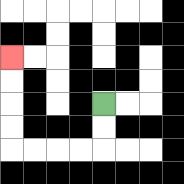{'start': '[4, 4]', 'end': '[0, 2]', 'path_directions': 'D,D,L,L,L,L,U,U,U,U', 'path_coordinates': '[[4, 4], [4, 5], [4, 6], [3, 6], [2, 6], [1, 6], [0, 6], [0, 5], [0, 4], [0, 3], [0, 2]]'}